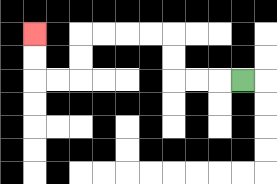{'start': '[10, 3]', 'end': '[1, 1]', 'path_directions': 'L,L,L,U,U,L,L,L,L,D,D,L,L,U,U', 'path_coordinates': '[[10, 3], [9, 3], [8, 3], [7, 3], [7, 2], [7, 1], [6, 1], [5, 1], [4, 1], [3, 1], [3, 2], [3, 3], [2, 3], [1, 3], [1, 2], [1, 1]]'}